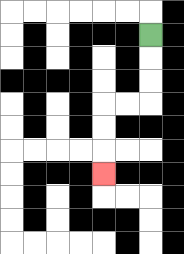{'start': '[6, 1]', 'end': '[4, 7]', 'path_directions': 'D,D,D,L,L,D,D,D', 'path_coordinates': '[[6, 1], [6, 2], [6, 3], [6, 4], [5, 4], [4, 4], [4, 5], [4, 6], [4, 7]]'}